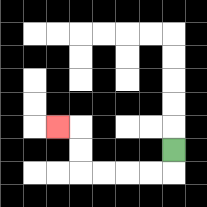{'start': '[7, 6]', 'end': '[2, 5]', 'path_directions': 'D,L,L,L,L,U,U,L', 'path_coordinates': '[[7, 6], [7, 7], [6, 7], [5, 7], [4, 7], [3, 7], [3, 6], [3, 5], [2, 5]]'}